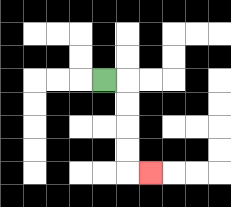{'start': '[4, 3]', 'end': '[6, 7]', 'path_directions': 'R,D,D,D,D,R', 'path_coordinates': '[[4, 3], [5, 3], [5, 4], [5, 5], [5, 6], [5, 7], [6, 7]]'}